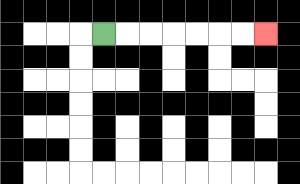{'start': '[4, 1]', 'end': '[11, 1]', 'path_directions': 'R,R,R,R,R,R,R', 'path_coordinates': '[[4, 1], [5, 1], [6, 1], [7, 1], [8, 1], [9, 1], [10, 1], [11, 1]]'}